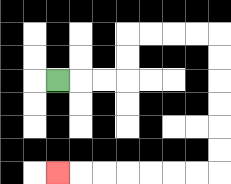{'start': '[2, 3]', 'end': '[2, 7]', 'path_directions': 'R,R,R,U,U,R,R,R,R,D,D,D,D,D,D,L,L,L,L,L,L,L', 'path_coordinates': '[[2, 3], [3, 3], [4, 3], [5, 3], [5, 2], [5, 1], [6, 1], [7, 1], [8, 1], [9, 1], [9, 2], [9, 3], [9, 4], [9, 5], [9, 6], [9, 7], [8, 7], [7, 7], [6, 7], [5, 7], [4, 7], [3, 7], [2, 7]]'}